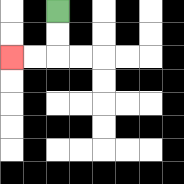{'start': '[2, 0]', 'end': '[0, 2]', 'path_directions': 'D,D,L,L', 'path_coordinates': '[[2, 0], [2, 1], [2, 2], [1, 2], [0, 2]]'}